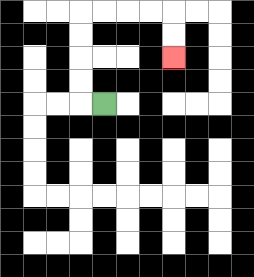{'start': '[4, 4]', 'end': '[7, 2]', 'path_directions': 'L,U,U,U,U,R,R,R,R,D,D', 'path_coordinates': '[[4, 4], [3, 4], [3, 3], [3, 2], [3, 1], [3, 0], [4, 0], [5, 0], [6, 0], [7, 0], [7, 1], [7, 2]]'}